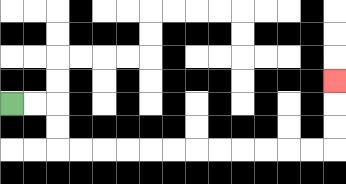{'start': '[0, 4]', 'end': '[14, 3]', 'path_directions': 'R,R,D,D,R,R,R,R,R,R,R,R,R,R,R,R,U,U,U', 'path_coordinates': '[[0, 4], [1, 4], [2, 4], [2, 5], [2, 6], [3, 6], [4, 6], [5, 6], [6, 6], [7, 6], [8, 6], [9, 6], [10, 6], [11, 6], [12, 6], [13, 6], [14, 6], [14, 5], [14, 4], [14, 3]]'}